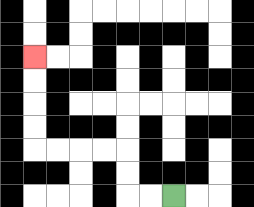{'start': '[7, 8]', 'end': '[1, 2]', 'path_directions': 'L,L,U,U,L,L,L,L,U,U,U,U', 'path_coordinates': '[[7, 8], [6, 8], [5, 8], [5, 7], [5, 6], [4, 6], [3, 6], [2, 6], [1, 6], [1, 5], [1, 4], [1, 3], [1, 2]]'}